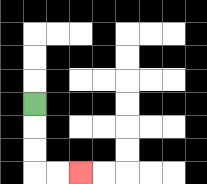{'start': '[1, 4]', 'end': '[3, 7]', 'path_directions': 'D,D,D,R,R', 'path_coordinates': '[[1, 4], [1, 5], [1, 6], [1, 7], [2, 7], [3, 7]]'}